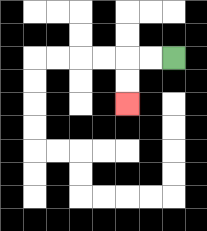{'start': '[7, 2]', 'end': '[5, 4]', 'path_directions': 'L,L,D,D', 'path_coordinates': '[[7, 2], [6, 2], [5, 2], [5, 3], [5, 4]]'}